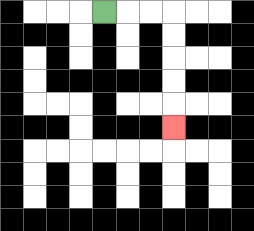{'start': '[4, 0]', 'end': '[7, 5]', 'path_directions': 'R,R,R,D,D,D,D,D', 'path_coordinates': '[[4, 0], [5, 0], [6, 0], [7, 0], [7, 1], [7, 2], [7, 3], [7, 4], [7, 5]]'}